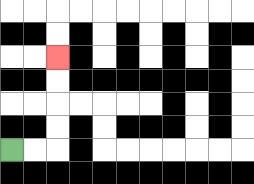{'start': '[0, 6]', 'end': '[2, 2]', 'path_directions': 'R,R,U,U,U,U', 'path_coordinates': '[[0, 6], [1, 6], [2, 6], [2, 5], [2, 4], [2, 3], [2, 2]]'}